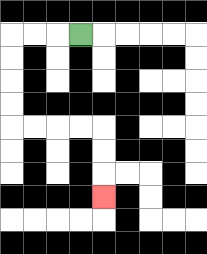{'start': '[3, 1]', 'end': '[4, 8]', 'path_directions': 'L,L,L,D,D,D,D,R,R,R,R,D,D,D', 'path_coordinates': '[[3, 1], [2, 1], [1, 1], [0, 1], [0, 2], [0, 3], [0, 4], [0, 5], [1, 5], [2, 5], [3, 5], [4, 5], [4, 6], [4, 7], [4, 8]]'}